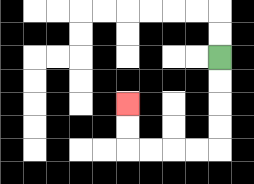{'start': '[9, 2]', 'end': '[5, 4]', 'path_directions': 'D,D,D,D,L,L,L,L,U,U', 'path_coordinates': '[[9, 2], [9, 3], [9, 4], [9, 5], [9, 6], [8, 6], [7, 6], [6, 6], [5, 6], [5, 5], [5, 4]]'}